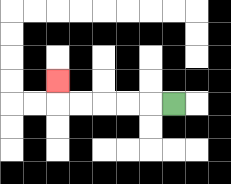{'start': '[7, 4]', 'end': '[2, 3]', 'path_directions': 'L,L,L,L,L,U', 'path_coordinates': '[[7, 4], [6, 4], [5, 4], [4, 4], [3, 4], [2, 4], [2, 3]]'}